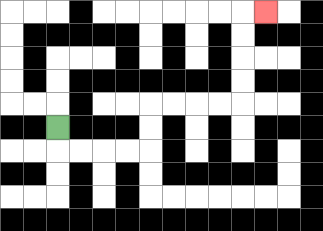{'start': '[2, 5]', 'end': '[11, 0]', 'path_directions': 'D,R,R,R,R,U,U,R,R,R,R,U,U,U,U,R', 'path_coordinates': '[[2, 5], [2, 6], [3, 6], [4, 6], [5, 6], [6, 6], [6, 5], [6, 4], [7, 4], [8, 4], [9, 4], [10, 4], [10, 3], [10, 2], [10, 1], [10, 0], [11, 0]]'}